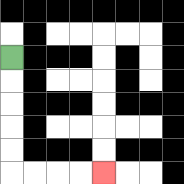{'start': '[0, 2]', 'end': '[4, 7]', 'path_directions': 'D,D,D,D,D,R,R,R,R', 'path_coordinates': '[[0, 2], [0, 3], [0, 4], [0, 5], [0, 6], [0, 7], [1, 7], [2, 7], [3, 7], [4, 7]]'}